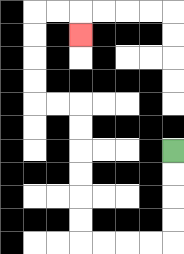{'start': '[7, 6]', 'end': '[3, 1]', 'path_directions': 'D,D,D,D,L,L,L,L,U,U,U,U,U,U,L,L,U,U,U,U,R,R,D', 'path_coordinates': '[[7, 6], [7, 7], [7, 8], [7, 9], [7, 10], [6, 10], [5, 10], [4, 10], [3, 10], [3, 9], [3, 8], [3, 7], [3, 6], [3, 5], [3, 4], [2, 4], [1, 4], [1, 3], [1, 2], [1, 1], [1, 0], [2, 0], [3, 0], [3, 1]]'}